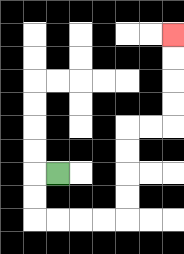{'start': '[2, 7]', 'end': '[7, 1]', 'path_directions': 'L,D,D,R,R,R,R,U,U,U,U,R,R,U,U,U,U', 'path_coordinates': '[[2, 7], [1, 7], [1, 8], [1, 9], [2, 9], [3, 9], [4, 9], [5, 9], [5, 8], [5, 7], [5, 6], [5, 5], [6, 5], [7, 5], [7, 4], [7, 3], [7, 2], [7, 1]]'}